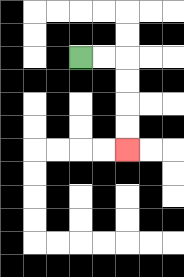{'start': '[3, 2]', 'end': '[5, 6]', 'path_directions': 'R,R,D,D,D,D', 'path_coordinates': '[[3, 2], [4, 2], [5, 2], [5, 3], [5, 4], [5, 5], [5, 6]]'}